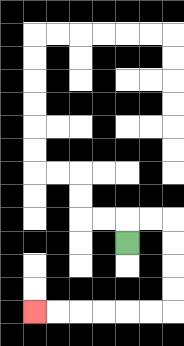{'start': '[5, 10]', 'end': '[1, 13]', 'path_directions': 'U,R,R,D,D,D,D,L,L,L,L,L,L', 'path_coordinates': '[[5, 10], [5, 9], [6, 9], [7, 9], [7, 10], [7, 11], [7, 12], [7, 13], [6, 13], [5, 13], [4, 13], [3, 13], [2, 13], [1, 13]]'}